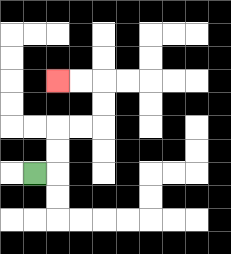{'start': '[1, 7]', 'end': '[2, 3]', 'path_directions': 'R,U,U,R,R,U,U,L,L', 'path_coordinates': '[[1, 7], [2, 7], [2, 6], [2, 5], [3, 5], [4, 5], [4, 4], [4, 3], [3, 3], [2, 3]]'}